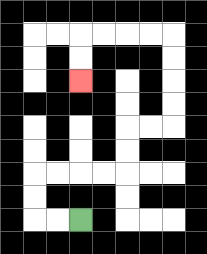{'start': '[3, 9]', 'end': '[3, 3]', 'path_directions': 'L,L,U,U,R,R,R,R,U,U,R,R,U,U,U,U,L,L,L,L,D,D', 'path_coordinates': '[[3, 9], [2, 9], [1, 9], [1, 8], [1, 7], [2, 7], [3, 7], [4, 7], [5, 7], [5, 6], [5, 5], [6, 5], [7, 5], [7, 4], [7, 3], [7, 2], [7, 1], [6, 1], [5, 1], [4, 1], [3, 1], [3, 2], [3, 3]]'}